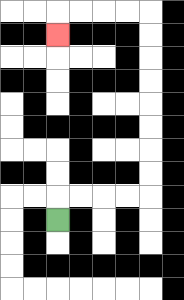{'start': '[2, 9]', 'end': '[2, 1]', 'path_directions': 'U,R,R,R,R,U,U,U,U,U,U,U,U,L,L,L,L,D', 'path_coordinates': '[[2, 9], [2, 8], [3, 8], [4, 8], [5, 8], [6, 8], [6, 7], [6, 6], [6, 5], [6, 4], [6, 3], [6, 2], [6, 1], [6, 0], [5, 0], [4, 0], [3, 0], [2, 0], [2, 1]]'}